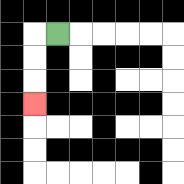{'start': '[2, 1]', 'end': '[1, 4]', 'path_directions': 'L,D,D,D', 'path_coordinates': '[[2, 1], [1, 1], [1, 2], [1, 3], [1, 4]]'}